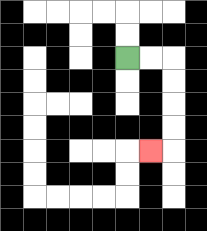{'start': '[5, 2]', 'end': '[6, 6]', 'path_directions': 'R,R,D,D,D,D,L', 'path_coordinates': '[[5, 2], [6, 2], [7, 2], [7, 3], [7, 4], [7, 5], [7, 6], [6, 6]]'}